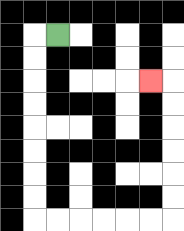{'start': '[2, 1]', 'end': '[6, 3]', 'path_directions': 'L,D,D,D,D,D,D,D,D,R,R,R,R,R,R,U,U,U,U,U,U,L', 'path_coordinates': '[[2, 1], [1, 1], [1, 2], [1, 3], [1, 4], [1, 5], [1, 6], [1, 7], [1, 8], [1, 9], [2, 9], [3, 9], [4, 9], [5, 9], [6, 9], [7, 9], [7, 8], [7, 7], [7, 6], [7, 5], [7, 4], [7, 3], [6, 3]]'}